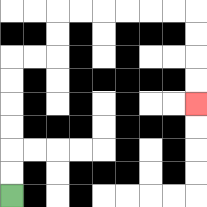{'start': '[0, 8]', 'end': '[8, 4]', 'path_directions': 'U,U,U,U,U,U,R,R,U,U,R,R,R,R,R,R,D,D,D,D', 'path_coordinates': '[[0, 8], [0, 7], [0, 6], [0, 5], [0, 4], [0, 3], [0, 2], [1, 2], [2, 2], [2, 1], [2, 0], [3, 0], [4, 0], [5, 0], [6, 0], [7, 0], [8, 0], [8, 1], [8, 2], [8, 3], [8, 4]]'}